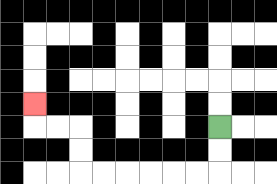{'start': '[9, 5]', 'end': '[1, 4]', 'path_directions': 'D,D,L,L,L,L,L,L,U,U,L,L,U', 'path_coordinates': '[[9, 5], [9, 6], [9, 7], [8, 7], [7, 7], [6, 7], [5, 7], [4, 7], [3, 7], [3, 6], [3, 5], [2, 5], [1, 5], [1, 4]]'}